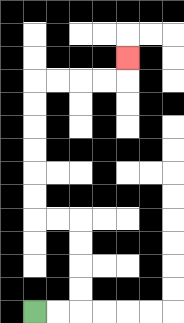{'start': '[1, 13]', 'end': '[5, 2]', 'path_directions': 'R,R,U,U,U,U,L,L,U,U,U,U,U,U,R,R,R,R,U', 'path_coordinates': '[[1, 13], [2, 13], [3, 13], [3, 12], [3, 11], [3, 10], [3, 9], [2, 9], [1, 9], [1, 8], [1, 7], [1, 6], [1, 5], [1, 4], [1, 3], [2, 3], [3, 3], [4, 3], [5, 3], [5, 2]]'}